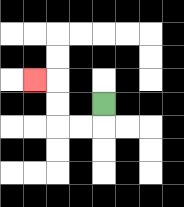{'start': '[4, 4]', 'end': '[1, 3]', 'path_directions': 'D,L,L,U,U,L', 'path_coordinates': '[[4, 4], [4, 5], [3, 5], [2, 5], [2, 4], [2, 3], [1, 3]]'}